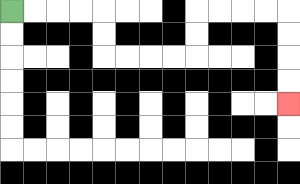{'start': '[0, 0]', 'end': '[12, 4]', 'path_directions': 'R,R,R,R,D,D,R,R,R,R,U,U,R,R,R,R,D,D,D,D', 'path_coordinates': '[[0, 0], [1, 0], [2, 0], [3, 0], [4, 0], [4, 1], [4, 2], [5, 2], [6, 2], [7, 2], [8, 2], [8, 1], [8, 0], [9, 0], [10, 0], [11, 0], [12, 0], [12, 1], [12, 2], [12, 3], [12, 4]]'}